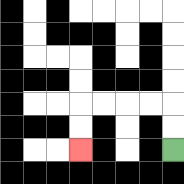{'start': '[7, 6]', 'end': '[3, 6]', 'path_directions': 'U,U,L,L,L,L,D,D', 'path_coordinates': '[[7, 6], [7, 5], [7, 4], [6, 4], [5, 4], [4, 4], [3, 4], [3, 5], [3, 6]]'}